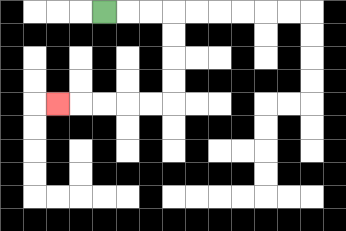{'start': '[4, 0]', 'end': '[2, 4]', 'path_directions': 'R,R,R,D,D,D,D,L,L,L,L,L', 'path_coordinates': '[[4, 0], [5, 0], [6, 0], [7, 0], [7, 1], [7, 2], [7, 3], [7, 4], [6, 4], [5, 4], [4, 4], [3, 4], [2, 4]]'}